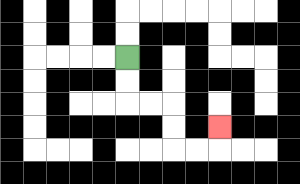{'start': '[5, 2]', 'end': '[9, 5]', 'path_directions': 'D,D,R,R,D,D,R,R,U', 'path_coordinates': '[[5, 2], [5, 3], [5, 4], [6, 4], [7, 4], [7, 5], [7, 6], [8, 6], [9, 6], [9, 5]]'}